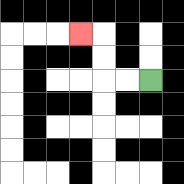{'start': '[6, 3]', 'end': '[3, 1]', 'path_directions': 'L,L,U,U,L', 'path_coordinates': '[[6, 3], [5, 3], [4, 3], [4, 2], [4, 1], [3, 1]]'}